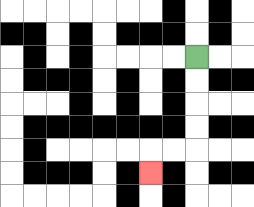{'start': '[8, 2]', 'end': '[6, 7]', 'path_directions': 'D,D,D,D,L,L,D', 'path_coordinates': '[[8, 2], [8, 3], [8, 4], [8, 5], [8, 6], [7, 6], [6, 6], [6, 7]]'}